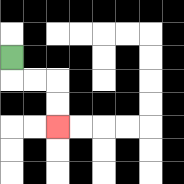{'start': '[0, 2]', 'end': '[2, 5]', 'path_directions': 'D,R,R,D,D', 'path_coordinates': '[[0, 2], [0, 3], [1, 3], [2, 3], [2, 4], [2, 5]]'}